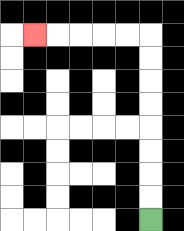{'start': '[6, 9]', 'end': '[1, 1]', 'path_directions': 'U,U,U,U,U,U,U,U,L,L,L,L,L', 'path_coordinates': '[[6, 9], [6, 8], [6, 7], [6, 6], [6, 5], [6, 4], [6, 3], [6, 2], [6, 1], [5, 1], [4, 1], [3, 1], [2, 1], [1, 1]]'}